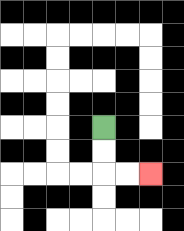{'start': '[4, 5]', 'end': '[6, 7]', 'path_directions': 'D,D,R,R', 'path_coordinates': '[[4, 5], [4, 6], [4, 7], [5, 7], [6, 7]]'}